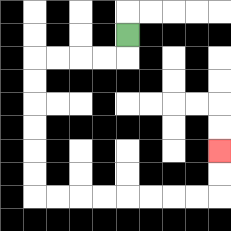{'start': '[5, 1]', 'end': '[9, 6]', 'path_directions': 'D,L,L,L,L,D,D,D,D,D,D,R,R,R,R,R,R,R,R,U,U', 'path_coordinates': '[[5, 1], [5, 2], [4, 2], [3, 2], [2, 2], [1, 2], [1, 3], [1, 4], [1, 5], [1, 6], [1, 7], [1, 8], [2, 8], [3, 8], [4, 8], [5, 8], [6, 8], [7, 8], [8, 8], [9, 8], [9, 7], [9, 6]]'}